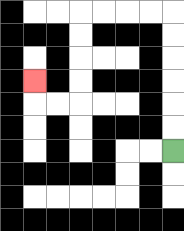{'start': '[7, 6]', 'end': '[1, 3]', 'path_directions': 'U,U,U,U,U,U,L,L,L,L,D,D,D,D,L,L,U', 'path_coordinates': '[[7, 6], [7, 5], [7, 4], [7, 3], [7, 2], [7, 1], [7, 0], [6, 0], [5, 0], [4, 0], [3, 0], [3, 1], [3, 2], [3, 3], [3, 4], [2, 4], [1, 4], [1, 3]]'}